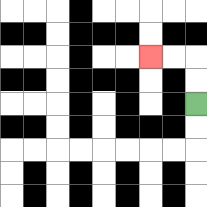{'start': '[8, 4]', 'end': '[6, 2]', 'path_directions': 'U,U,L,L', 'path_coordinates': '[[8, 4], [8, 3], [8, 2], [7, 2], [6, 2]]'}